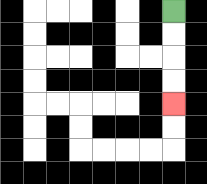{'start': '[7, 0]', 'end': '[7, 4]', 'path_directions': 'D,D,D,D', 'path_coordinates': '[[7, 0], [7, 1], [7, 2], [7, 3], [7, 4]]'}